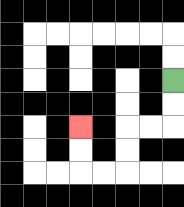{'start': '[7, 3]', 'end': '[3, 5]', 'path_directions': 'D,D,L,L,D,D,L,L,U,U', 'path_coordinates': '[[7, 3], [7, 4], [7, 5], [6, 5], [5, 5], [5, 6], [5, 7], [4, 7], [3, 7], [3, 6], [3, 5]]'}